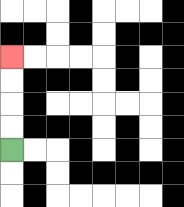{'start': '[0, 6]', 'end': '[0, 2]', 'path_directions': 'U,U,U,U', 'path_coordinates': '[[0, 6], [0, 5], [0, 4], [0, 3], [0, 2]]'}